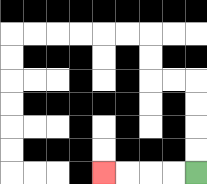{'start': '[8, 7]', 'end': '[4, 7]', 'path_directions': 'L,L,L,L', 'path_coordinates': '[[8, 7], [7, 7], [6, 7], [5, 7], [4, 7]]'}